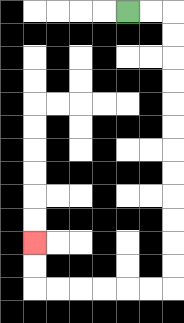{'start': '[5, 0]', 'end': '[1, 10]', 'path_directions': 'R,R,D,D,D,D,D,D,D,D,D,D,D,D,L,L,L,L,L,L,U,U', 'path_coordinates': '[[5, 0], [6, 0], [7, 0], [7, 1], [7, 2], [7, 3], [7, 4], [7, 5], [7, 6], [7, 7], [7, 8], [7, 9], [7, 10], [7, 11], [7, 12], [6, 12], [5, 12], [4, 12], [3, 12], [2, 12], [1, 12], [1, 11], [1, 10]]'}